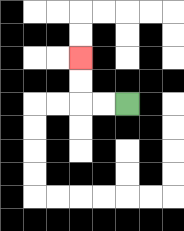{'start': '[5, 4]', 'end': '[3, 2]', 'path_directions': 'L,L,U,U', 'path_coordinates': '[[5, 4], [4, 4], [3, 4], [3, 3], [3, 2]]'}